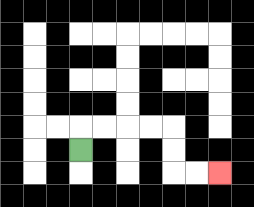{'start': '[3, 6]', 'end': '[9, 7]', 'path_directions': 'U,R,R,R,R,D,D,R,R', 'path_coordinates': '[[3, 6], [3, 5], [4, 5], [5, 5], [6, 5], [7, 5], [7, 6], [7, 7], [8, 7], [9, 7]]'}